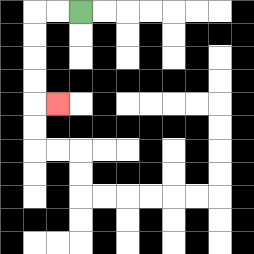{'start': '[3, 0]', 'end': '[2, 4]', 'path_directions': 'L,L,D,D,D,D,R', 'path_coordinates': '[[3, 0], [2, 0], [1, 0], [1, 1], [1, 2], [1, 3], [1, 4], [2, 4]]'}